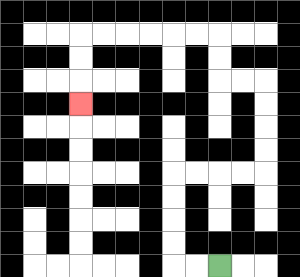{'start': '[9, 11]', 'end': '[3, 4]', 'path_directions': 'L,L,U,U,U,U,R,R,R,R,U,U,U,U,L,L,U,U,L,L,L,L,L,L,D,D,D', 'path_coordinates': '[[9, 11], [8, 11], [7, 11], [7, 10], [7, 9], [7, 8], [7, 7], [8, 7], [9, 7], [10, 7], [11, 7], [11, 6], [11, 5], [11, 4], [11, 3], [10, 3], [9, 3], [9, 2], [9, 1], [8, 1], [7, 1], [6, 1], [5, 1], [4, 1], [3, 1], [3, 2], [3, 3], [3, 4]]'}